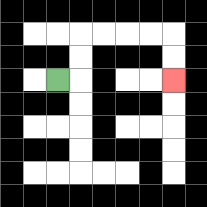{'start': '[2, 3]', 'end': '[7, 3]', 'path_directions': 'R,U,U,R,R,R,R,D,D', 'path_coordinates': '[[2, 3], [3, 3], [3, 2], [3, 1], [4, 1], [5, 1], [6, 1], [7, 1], [7, 2], [7, 3]]'}